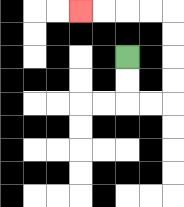{'start': '[5, 2]', 'end': '[3, 0]', 'path_directions': 'D,D,R,R,U,U,U,U,L,L,L,L', 'path_coordinates': '[[5, 2], [5, 3], [5, 4], [6, 4], [7, 4], [7, 3], [7, 2], [7, 1], [7, 0], [6, 0], [5, 0], [4, 0], [3, 0]]'}